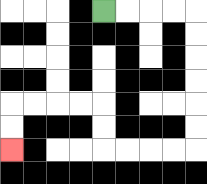{'start': '[4, 0]', 'end': '[0, 6]', 'path_directions': 'R,R,R,R,D,D,D,D,D,D,L,L,L,L,U,U,L,L,L,L,D,D', 'path_coordinates': '[[4, 0], [5, 0], [6, 0], [7, 0], [8, 0], [8, 1], [8, 2], [8, 3], [8, 4], [8, 5], [8, 6], [7, 6], [6, 6], [5, 6], [4, 6], [4, 5], [4, 4], [3, 4], [2, 4], [1, 4], [0, 4], [0, 5], [0, 6]]'}